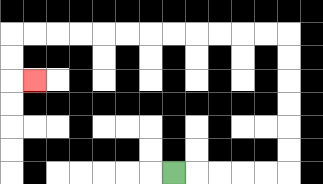{'start': '[7, 7]', 'end': '[1, 3]', 'path_directions': 'R,R,R,R,R,U,U,U,U,U,U,L,L,L,L,L,L,L,L,L,L,L,L,D,D,R', 'path_coordinates': '[[7, 7], [8, 7], [9, 7], [10, 7], [11, 7], [12, 7], [12, 6], [12, 5], [12, 4], [12, 3], [12, 2], [12, 1], [11, 1], [10, 1], [9, 1], [8, 1], [7, 1], [6, 1], [5, 1], [4, 1], [3, 1], [2, 1], [1, 1], [0, 1], [0, 2], [0, 3], [1, 3]]'}